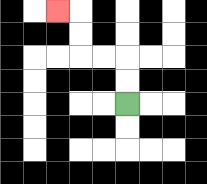{'start': '[5, 4]', 'end': '[2, 0]', 'path_directions': 'U,U,L,L,U,U,L', 'path_coordinates': '[[5, 4], [5, 3], [5, 2], [4, 2], [3, 2], [3, 1], [3, 0], [2, 0]]'}